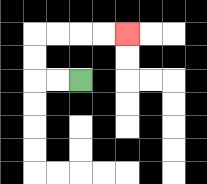{'start': '[3, 3]', 'end': '[5, 1]', 'path_directions': 'L,L,U,U,R,R,R,R', 'path_coordinates': '[[3, 3], [2, 3], [1, 3], [1, 2], [1, 1], [2, 1], [3, 1], [4, 1], [5, 1]]'}